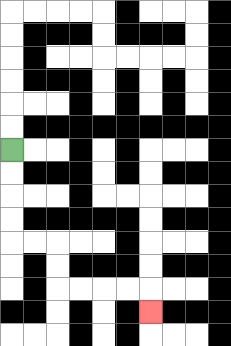{'start': '[0, 6]', 'end': '[6, 13]', 'path_directions': 'D,D,D,D,R,R,D,D,R,R,R,R,D', 'path_coordinates': '[[0, 6], [0, 7], [0, 8], [0, 9], [0, 10], [1, 10], [2, 10], [2, 11], [2, 12], [3, 12], [4, 12], [5, 12], [6, 12], [6, 13]]'}